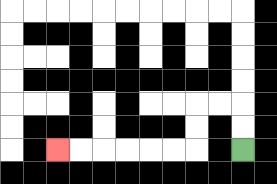{'start': '[10, 6]', 'end': '[2, 6]', 'path_directions': 'U,U,L,L,D,D,L,L,L,L,L,L', 'path_coordinates': '[[10, 6], [10, 5], [10, 4], [9, 4], [8, 4], [8, 5], [8, 6], [7, 6], [6, 6], [5, 6], [4, 6], [3, 6], [2, 6]]'}